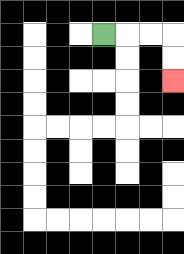{'start': '[4, 1]', 'end': '[7, 3]', 'path_directions': 'R,R,R,D,D', 'path_coordinates': '[[4, 1], [5, 1], [6, 1], [7, 1], [7, 2], [7, 3]]'}